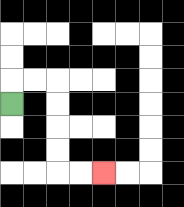{'start': '[0, 4]', 'end': '[4, 7]', 'path_directions': 'U,R,R,D,D,D,D,R,R', 'path_coordinates': '[[0, 4], [0, 3], [1, 3], [2, 3], [2, 4], [2, 5], [2, 6], [2, 7], [3, 7], [4, 7]]'}